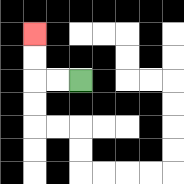{'start': '[3, 3]', 'end': '[1, 1]', 'path_directions': 'L,L,U,U', 'path_coordinates': '[[3, 3], [2, 3], [1, 3], [1, 2], [1, 1]]'}